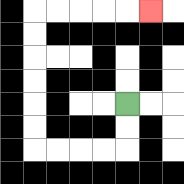{'start': '[5, 4]', 'end': '[6, 0]', 'path_directions': 'D,D,L,L,L,L,U,U,U,U,U,U,R,R,R,R,R', 'path_coordinates': '[[5, 4], [5, 5], [5, 6], [4, 6], [3, 6], [2, 6], [1, 6], [1, 5], [1, 4], [1, 3], [1, 2], [1, 1], [1, 0], [2, 0], [3, 0], [4, 0], [5, 0], [6, 0]]'}